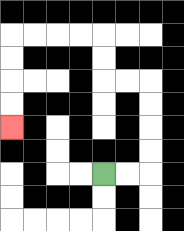{'start': '[4, 7]', 'end': '[0, 5]', 'path_directions': 'R,R,U,U,U,U,L,L,U,U,L,L,L,L,D,D,D,D', 'path_coordinates': '[[4, 7], [5, 7], [6, 7], [6, 6], [6, 5], [6, 4], [6, 3], [5, 3], [4, 3], [4, 2], [4, 1], [3, 1], [2, 1], [1, 1], [0, 1], [0, 2], [0, 3], [0, 4], [0, 5]]'}